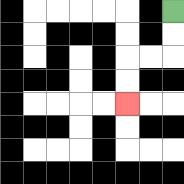{'start': '[7, 0]', 'end': '[5, 4]', 'path_directions': 'D,D,L,L,D,D', 'path_coordinates': '[[7, 0], [7, 1], [7, 2], [6, 2], [5, 2], [5, 3], [5, 4]]'}